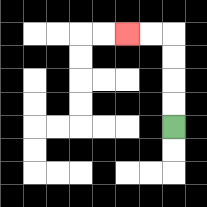{'start': '[7, 5]', 'end': '[5, 1]', 'path_directions': 'U,U,U,U,L,L', 'path_coordinates': '[[7, 5], [7, 4], [7, 3], [7, 2], [7, 1], [6, 1], [5, 1]]'}